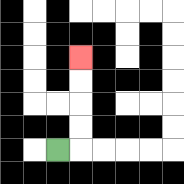{'start': '[2, 6]', 'end': '[3, 2]', 'path_directions': 'R,U,U,U,U', 'path_coordinates': '[[2, 6], [3, 6], [3, 5], [3, 4], [3, 3], [3, 2]]'}